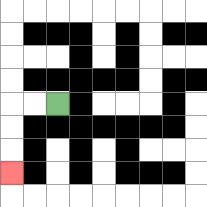{'start': '[2, 4]', 'end': '[0, 7]', 'path_directions': 'L,L,D,D,D', 'path_coordinates': '[[2, 4], [1, 4], [0, 4], [0, 5], [0, 6], [0, 7]]'}